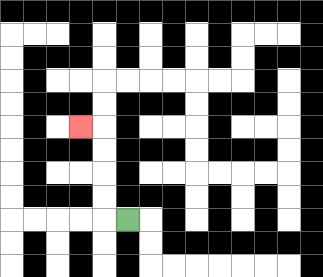{'start': '[5, 9]', 'end': '[3, 5]', 'path_directions': 'L,U,U,U,U,L', 'path_coordinates': '[[5, 9], [4, 9], [4, 8], [4, 7], [4, 6], [4, 5], [3, 5]]'}